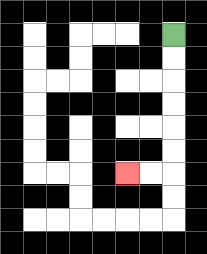{'start': '[7, 1]', 'end': '[5, 7]', 'path_directions': 'D,D,D,D,D,D,L,L', 'path_coordinates': '[[7, 1], [7, 2], [7, 3], [7, 4], [7, 5], [7, 6], [7, 7], [6, 7], [5, 7]]'}